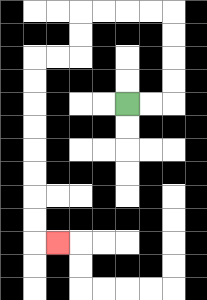{'start': '[5, 4]', 'end': '[2, 10]', 'path_directions': 'R,R,U,U,U,U,L,L,L,L,D,D,L,L,D,D,D,D,D,D,D,D,R', 'path_coordinates': '[[5, 4], [6, 4], [7, 4], [7, 3], [7, 2], [7, 1], [7, 0], [6, 0], [5, 0], [4, 0], [3, 0], [3, 1], [3, 2], [2, 2], [1, 2], [1, 3], [1, 4], [1, 5], [1, 6], [1, 7], [1, 8], [1, 9], [1, 10], [2, 10]]'}